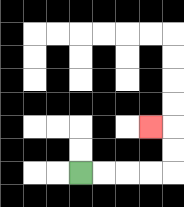{'start': '[3, 7]', 'end': '[6, 5]', 'path_directions': 'R,R,R,R,U,U,L', 'path_coordinates': '[[3, 7], [4, 7], [5, 7], [6, 7], [7, 7], [7, 6], [7, 5], [6, 5]]'}